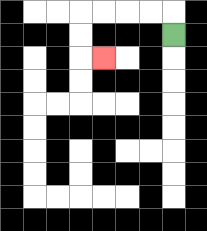{'start': '[7, 1]', 'end': '[4, 2]', 'path_directions': 'U,L,L,L,L,D,D,R', 'path_coordinates': '[[7, 1], [7, 0], [6, 0], [5, 0], [4, 0], [3, 0], [3, 1], [3, 2], [4, 2]]'}